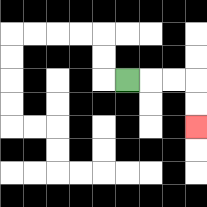{'start': '[5, 3]', 'end': '[8, 5]', 'path_directions': 'R,R,R,D,D', 'path_coordinates': '[[5, 3], [6, 3], [7, 3], [8, 3], [8, 4], [8, 5]]'}